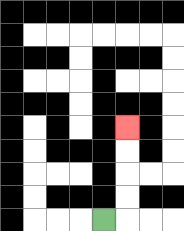{'start': '[4, 9]', 'end': '[5, 5]', 'path_directions': 'R,U,U,U,U', 'path_coordinates': '[[4, 9], [5, 9], [5, 8], [5, 7], [5, 6], [5, 5]]'}